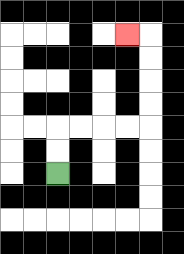{'start': '[2, 7]', 'end': '[5, 1]', 'path_directions': 'U,U,R,R,R,R,U,U,U,U,L', 'path_coordinates': '[[2, 7], [2, 6], [2, 5], [3, 5], [4, 5], [5, 5], [6, 5], [6, 4], [6, 3], [6, 2], [6, 1], [5, 1]]'}